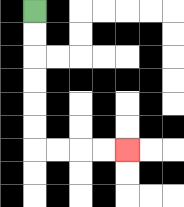{'start': '[1, 0]', 'end': '[5, 6]', 'path_directions': 'D,D,D,D,D,D,R,R,R,R', 'path_coordinates': '[[1, 0], [1, 1], [1, 2], [1, 3], [1, 4], [1, 5], [1, 6], [2, 6], [3, 6], [4, 6], [5, 6]]'}